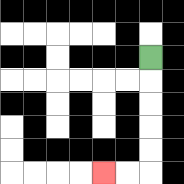{'start': '[6, 2]', 'end': '[4, 7]', 'path_directions': 'D,D,D,D,D,L,L', 'path_coordinates': '[[6, 2], [6, 3], [6, 4], [6, 5], [6, 6], [6, 7], [5, 7], [4, 7]]'}